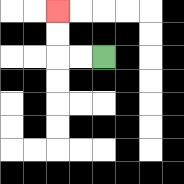{'start': '[4, 2]', 'end': '[2, 0]', 'path_directions': 'L,L,U,U', 'path_coordinates': '[[4, 2], [3, 2], [2, 2], [2, 1], [2, 0]]'}